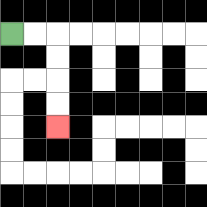{'start': '[0, 1]', 'end': '[2, 5]', 'path_directions': 'R,R,D,D,D,D', 'path_coordinates': '[[0, 1], [1, 1], [2, 1], [2, 2], [2, 3], [2, 4], [2, 5]]'}